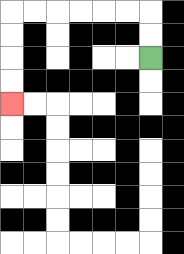{'start': '[6, 2]', 'end': '[0, 4]', 'path_directions': 'U,U,L,L,L,L,L,L,D,D,D,D', 'path_coordinates': '[[6, 2], [6, 1], [6, 0], [5, 0], [4, 0], [3, 0], [2, 0], [1, 0], [0, 0], [0, 1], [0, 2], [0, 3], [0, 4]]'}